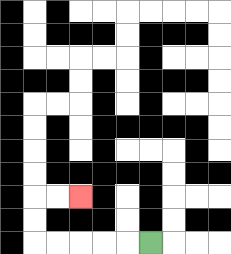{'start': '[6, 10]', 'end': '[3, 8]', 'path_directions': 'L,L,L,L,L,U,U,R,R', 'path_coordinates': '[[6, 10], [5, 10], [4, 10], [3, 10], [2, 10], [1, 10], [1, 9], [1, 8], [2, 8], [3, 8]]'}